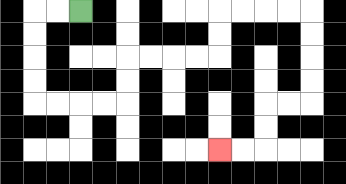{'start': '[3, 0]', 'end': '[9, 6]', 'path_directions': 'L,L,D,D,D,D,R,R,R,R,U,U,R,R,R,R,U,U,R,R,R,R,D,D,D,D,L,L,D,D,L,L', 'path_coordinates': '[[3, 0], [2, 0], [1, 0], [1, 1], [1, 2], [1, 3], [1, 4], [2, 4], [3, 4], [4, 4], [5, 4], [5, 3], [5, 2], [6, 2], [7, 2], [8, 2], [9, 2], [9, 1], [9, 0], [10, 0], [11, 0], [12, 0], [13, 0], [13, 1], [13, 2], [13, 3], [13, 4], [12, 4], [11, 4], [11, 5], [11, 6], [10, 6], [9, 6]]'}